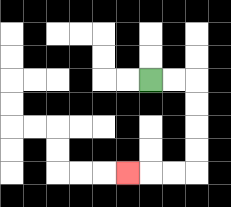{'start': '[6, 3]', 'end': '[5, 7]', 'path_directions': 'R,R,D,D,D,D,L,L,L', 'path_coordinates': '[[6, 3], [7, 3], [8, 3], [8, 4], [8, 5], [8, 6], [8, 7], [7, 7], [6, 7], [5, 7]]'}